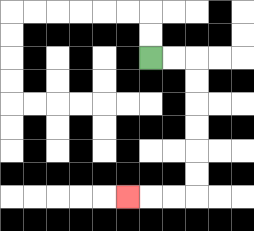{'start': '[6, 2]', 'end': '[5, 8]', 'path_directions': 'R,R,D,D,D,D,D,D,L,L,L', 'path_coordinates': '[[6, 2], [7, 2], [8, 2], [8, 3], [8, 4], [8, 5], [8, 6], [8, 7], [8, 8], [7, 8], [6, 8], [5, 8]]'}